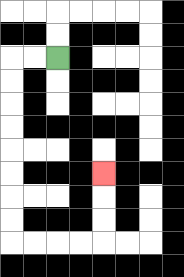{'start': '[2, 2]', 'end': '[4, 7]', 'path_directions': 'L,L,D,D,D,D,D,D,D,D,R,R,R,R,U,U,U', 'path_coordinates': '[[2, 2], [1, 2], [0, 2], [0, 3], [0, 4], [0, 5], [0, 6], [0, 7], [0, 8], [0, 9], [0, 10], [1, 10], [2, 10], [3, 10], [4, 10], [4, 9], [4, 8], [4, 7]]'}